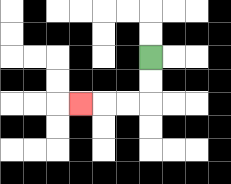{'start': '[6, 2]', 'end': '[3, 4]', 'path_directions': 'D,D,L,L,L', 'path_coordinates': '[[6, 2], [6, 3], [6, 4], [5, 4], [4, 4], [3, 4]]'}